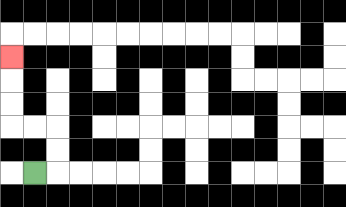{'start': '[1, 7]', 'end': '[0, 2]', 'path_directions': 'R,U,U,L,L,U,U,U', 'path_coordinates': '[[1, 7], [2, 7], [2, 6], [2, 5], [1, 5], [0, 5], [0, 4], [0, 3], [0, 2]]'}